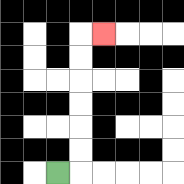{'start': '[2, 7]', 'end': '[4, 1]', 'path_directions': 'R,U,U,U,U,U,U,R', 'path_coordinates': '[[2, 7], [3, 7], [3, 6], [3, 5], [3, 4], [3, 3], [3, 2], [3, 1], [4, 1]]'}